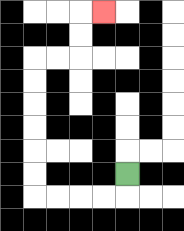{'start': '[5, 7]', 'end': '[4, 0]', 'path_directions': 'D,L,L,L,L,U,U,U,U,U,U,R,R,U,U,R', 'path_coordinates': '[[5, 7], [5, 8], [4, 8], [3, 8], [2, 8], [1, 8], [1, 7], [1, 6], [1, 5], [1, 4], [1, 3], [1, 2], [2, 2], [3, 2], [3, 1], [3, 0], [4, 0]]'}